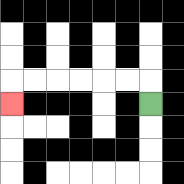{'start': '[6, 4]', 'end': '[0, 4]', 'path_directions': 'U,L,L,L,L,L,L,D', 'path_coordinates': '[[6, 4], [6, 3], [5, 3], [4, 3], [3, 3], [2, 3], [1, 3], [0, 3], [0, 4]]'}